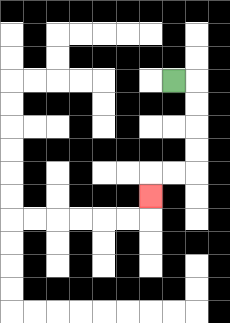{'start': '[7, 3]', 'end': '[6, 8]', 'path_directions': 'R,D,D,D,D,L,L,D', 'path_coordinates': '[[7, 3], [8, 3], [8, 4], [8, 5], [8, 6], [8, 7], [7, 7], [6, 7], [6, 8]]'}